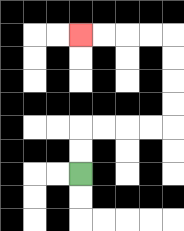{'start': '[3, 7]', 'end': '[3, 1]', 'path_directions': 'U,U,R,R,R,R,U,U,U,U,L,L,L,L', 'path_coordinates': '[[3, 7], [3, 6], [3, 5], [4, 5], [5, 5], [6, 5], [7, 5], [7, 4], [7, 3], [7, 2], [7, 1], [6, 1], [5, 1], [4, 1], [3, 1]]'}